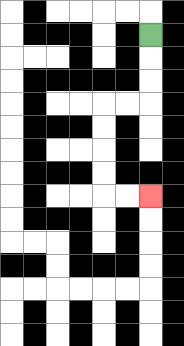{'start': '[6, 1]', 'end': '[6, 8]', 'path_directions': 'D,D,D,L,L,D,D,D,D,R,R', 'path_coordinates': '[[6, 1], [6, 2], [6, 3], [6, 4], [5, 4], [4, 4], [4, 5], [4, 6], [4, 7], [4, 8], [5, 8], [6, 8]]'}